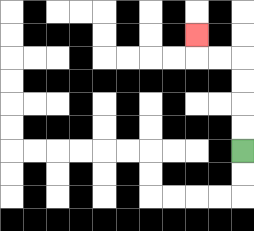{'start': '[10, 6]', 'end': '[8, 1]', 'path_directions': 'U,U,U,U,L,L,U', 'path_coordinates': '[[10, 6], [10, 5], [10, 4], [10, 3], [10, 2], [9, 2], [8, 2], [8, 1]]'}